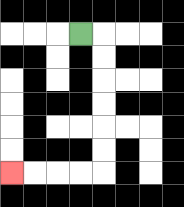{'start': '[3, 1]', 'end': '[0, 7]', 'path_directions': 'R,D,D,D,D,D,D,L,L,L,L', 'path_coordinates': '[[3, 1], [4, 1], [4, 2], [4, 3], [4, 4], [4, 5], [4, 6], [4, 7], [3, 7], [2, 7], [1, 7], [0, 7]]'}